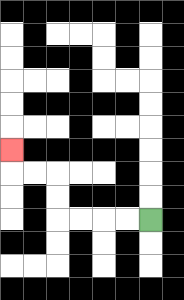{'start': '[6, 9]', 'end': '[0, 6]', 'path_directions': 'L,L,L,L,U,U,L,L,U', 'path_coordinates': '[[6, 9], [5, 9], [4, 9], [3, 9], [2, 9], [2, 8], [2, 7], [1, 7], [0, 7], [0, 6]]'}